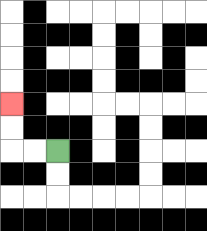{'start': '[2, 6]', 'end': '[0, 4]', 'path_directions': 'L,L,U,U', 'path_coordinates': '[[2, 6], [1, 6], [0, 6], [0, 5], [0, 4]]'}